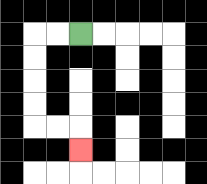{'start': '[3, 1]', 'end': '[3, 6]', 'path_directions': 'L,L,D,D,D,D,R,R,D', 'path_coordinates': '[[3, 1], [2, 1], [1, 1], [1, 2], [1, 3], [1, 4], [1, 5], [2, 5], [3, 5], [3, 6]]'}